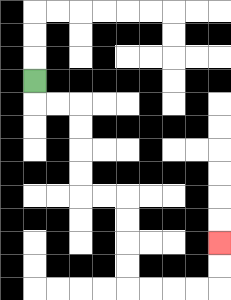{'start': '[1, 3]', 'end': '[9, 10]', 'path_directions': 'D,R,R,D,D,D,D,R,R,D,D,D,D,R,R,R,R,U,U', 'path_coordinates': '[[1, 3], [1, 4], [2, 4], [3, 4], [3, 5], [3, 6], [3, 7], [3, 8], [4, 8], [5, 8], [5, 9], [5, 10], [5, 11], [5, 12], [6, 12], [7, 12], [8, 12], [9, 12], [9, 11], [9, 10]]'}